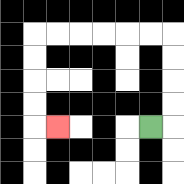{'start': '[6, 5]', 'end': '[2, 5]', 'path_directions': 'R,U,U,U,U,L,L,L,L,L,L,D,D,D,D,R', 'path_coordinates': '[[6, 5], [7, 5], [7, 4], [7, 3], [7, 2], [7, 1], [6, 1], [5, 1], [4, 1], [3, 1], [2, 1], [1, 1], [1, 2], [1, 3], [1, 4], [1, 5], [2, 5]]'}